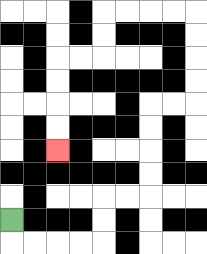{'start': '[0, 9]', 'end': '[2, 6]', 'path_directions': 'D,R,R,R,R,U,U,R,R,U,U,U,U,R,R,U,U,U,U,L,L,L,L,D,D,L,L,D,D,D,D', 'path_coordinates': '[[0, 9], [0, 10], [1, 10], [2, 10], [3, 10], [4, 10], [4, 9], [4, 8], [5, 8], [6, 8], [6, 7], [6, 6], [6, 5], [6, 4], [7, 4], [8, 4], [8, 3], [8, 2], [8, 1], [8, 0], [7, 0], [6, 0], [5, 0], [4, 0], [4, 1], [4, 2], [3, 2], [2, 2], [2, 3], [2, 4], [2, 5], [2, 6]]'}